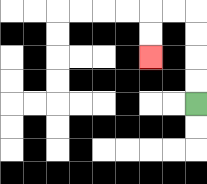{'start': '[8, 4]', 'end': '[6, 2]', 'path_directions': 'U,U,U,U,L,L,D,D', 'path_coordinates': '[[8, 4], [8, 3], [8, 2], [8, 1], [8, 0], [7, 0], [6, 0], [6, 1], [6, 2]]'}